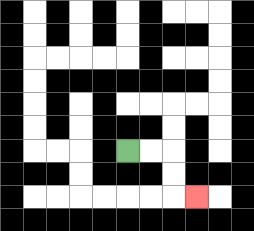{'start': '[5, 6]', 'end': '[8, 8]', 'path_directions': 'R,R,D,D,R', 'path_coordinates': '[[5, 6], [6, 6], [7, 6], [7, 7], [7, 8], [8, 8]]'}